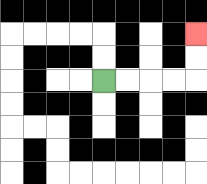{'start': '[4, 3]', 'end': '[8, 1]', 'path_directions': 'R,R,R,R,U,U', 'path_coordinates': '[[4, 3], [5, 3], [6, 3], [7, 3], [8, 3], [8, 2], [8, 1]]'}